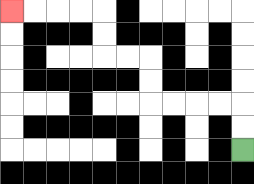{'start': '[10, 6]', 'end': '[0, 0]', 'path_directions': 'U,U,L,L,L,L,U,U,L,L,U,U,L,L,L,L', 'path_coordinates': '[[10, 6], [10, 5], [10, 4], [9, 4], [8, 4], [7, 4], [6, 4], [6, 3], [6, 2], [5, 2], [4, 2], [4, 1], [4, 0], [3, 0], [2, 0], [1, 0], [0, 0]]'}